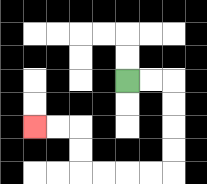{'start': '[5, 3]', 'end': '[1, 5]', 'path_directions': 'R,R,D,D,D,D,L,L,L,L,U,U,L,L', 'path_coordinates': '[[5, 3], [6, 3], [7, 3], [7, 4], [7, 5], [7, 6], [7, 7], [6, 7], [5, 7], [4, 7], [3, 7], [3, 6], [3, 5], [2, 5], [1, 5]]'}